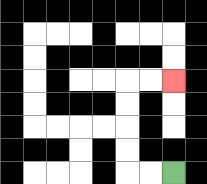{'start': '[7, 7]', 'end': '[7, 3]', 'path_directions': 'L,L,U,U,U,U,R,R', 'path_coordinates': '[[7, 7], [6, 7], [5, 7], [5, 6], [5, 5], [5, 4], [5, 3], [6, 3], [7, 3]]'}